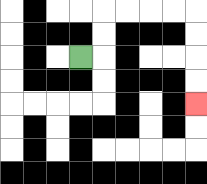{'start': '[3, 2]', 'end': '[8, 4]', 'path_directions': 'R,U,U,R,R,R,R,D,D,D,D', 'path_coordinates': '[[3, 2], [4, 2], [4, 1], [4, 0], [5, 0], [6, 0], [7, 0], [8, 0], [8, 1], [8, 2], [8, 3], [8, 4]]'}